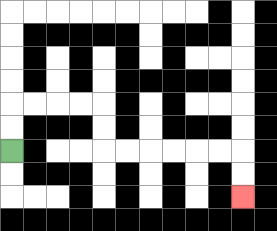{'start': '[0, 6]', 'end': '[10, 8]', 'path_directions': 'U,U,R,R,R,R,D,D,R,R,R,R,R,R,D,D', 'path_coordinates': '[[0, 6], [0, 5], [0, 4], [1, 4], [2, 4], [3, 4], [4, 4], [4, 5], [4, 6], [5, 6], [6, 6], [7, 6], [8, 6], [9, 6], [10, 6], [10, 7], [10, 8]]'}